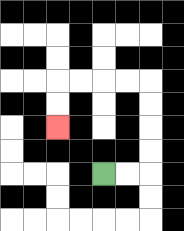{'start': '[4, 7]', 'end': '[2, 5]', 'path_directions': 'R,R,U,U,U,U,L,L,L,L,D,D', 'path_coordinates': '[[4, 7], [5, 7], [6, 7], [6, 6], [6, 5], [6, 4], [6, 3], [5, 3], [4, 3], [3, 3], [2, 3], [2, 4], [2, 5]]'}